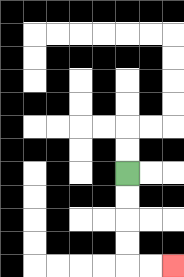{'start': '[5, 7]', 'end': '[7, 11]', 'path_directions': 'D,D,D,D,R,R', 'path_coordinates': '[[5, 7], [5, 8], [5, 9], [5, 10], [5, 11], [6, 11], [7, 11]]'}